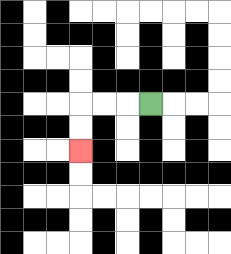{'start': '[6, 4]', 'end': '[3, 6]', 'path_directions': 'L,L,L,D,D', 'path_coordinates': '[[6, 4], [5, 4], [4, 4], [3, 4], [3, 5], [3, 6]]'}